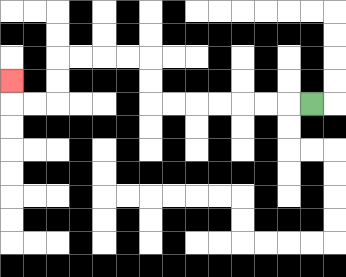{'start': '[13, 4]', 'end': '[0, 3]', 'path_directions': 'L,L,L,L,L,L,L,U,U,L,L,L,L,D,D,L,L,U', 'path_coordinates': '[[13, 4], [12, 4], [11, 4], [10, 4], [9, 4], [8, 4], [7, 4], [6, 4], [6, 3], [6, 2], [5, 2], [4, 2], [3, 2], [2, 2], [2, 3], [2, 4], [1, 4], [0, 4], [0, 3]]'}